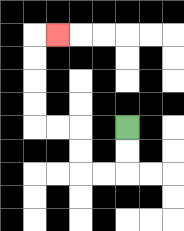{'start': '[5, 5]', 'end': '[2, 1]', 'path_directions': 'D,D,L,L,U,U,L,L,U,U,U,U,R', 'path_coordinates': '[[5, 5], [5, 6], [5, 7], [4, 7], [3, 7], [3, 6], [3, 5], [2, 5], [1, 5], [1, 4], [1, 3], [1, 2], [1, 1], [2, 1]]'}